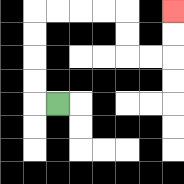{'start': '[2, 4]', 'end': '[7, 0]', 'path_directions': 'L,U,U,U,U,R,R,R,R,D,D,R,R,U,U', 'path_coordinates': '[[2, 4], [1, 4], [1, 3], [1, 2], [1, 1], [1, 0], [2, 0], [3, 0], [4, 0], [5, 0], [5, 1], [5, 2], [6, 2], [7, 2], [7, 1], [7, 0]]'}